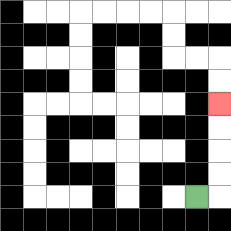{'start': '[8, 8]', 'end': '[9, 4]', 'path_directions': 'R,U,U,U,U', 'path_coordinates': '[[8, 8], [9, 8], [9, 7], [9, 6], [9, 5], [9, 4]]'}